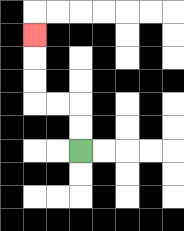{'start': '[3, 6]', 'end': '[1, 1]', 'path_directions': 'U,U,L,L,U,U,U', 'path_coordinates': '[[3, 6], [3, 5], [3, 4], [2, 4], [1, 4], [1, 3], [1, 2], [1, 1]]'}